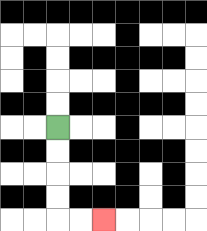{'start': '[2, 5]', 'end': '[4, 9]', 'path_directions': 'D,D,D,D,R,R', 'path_coordinates': '[[2, 5], [2, 6], [2, 7], [2, 8], [2, 9], [3, 9], [4, 9]]'}